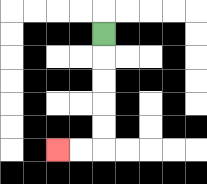{'start': '[4, 1]', 'end': '[2, 6]', 'path_directions': 'D,D,D,D,D,L,L', 'path_coordinates': '[[4, 1], [4, 2], [4, 3], [4, 4], [4, 5], [4, 6], [3, 6], [2, 6]]'}